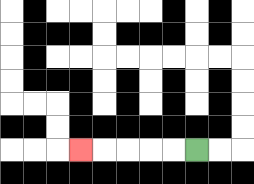{'start': '[8, 6]', 'end': '[3, 6]', 'path_directions': 'L,L,L,L,L', 'path_coordinates': '[[8, 6], [7, 6], [6, 6], [5, 6], [4, 6], [3, 6]]'}